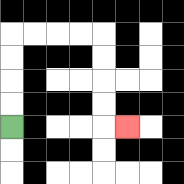{'start': '[0, 5]', 'end': '[5, 5]', 'path_directions': 'U,U,U,U,R,R,R,R,D,D,D,D,R', 'path_coordinates': '[[0, 5], [0, 4], [0, 3], [0, 2], [0, 1], [1, 1], [2, 1], [3, 1], [4, 1], [4, 2], [4, 3], [4, 4], [4, 5], [5, 5]]'}